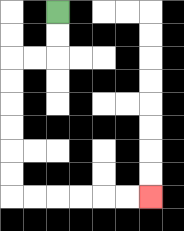{'start': '[2, 0]', 'end': '[6, 8]', 'path_directions': 'D,D,L,L,D,D,D,D,D,D,R,R,R,R,R,R', 'path_coordinates': '[[2, 0], [2, 1], [2, 2], [1, 2], [0, 2], [0, 3], [0, 4], [0, 5], [0, 6], [0, 7], [0, 8], [1, 8], [2, 8], [3, 8], [4, 8], [5, 8], [6, 8]]'}